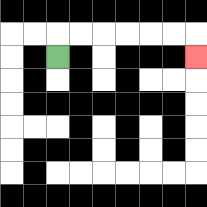{'start': '[2, 2]', 'end': '[8, 2]', 'path_directions': 'U,R,R,R,R,R,R,D', 'path_coordinates': '[[2, 2], [2, 1], [3, 1], [4, 1], [5, 1], [6, 1], [7, 1], [8, 1], [8, 2]]'}